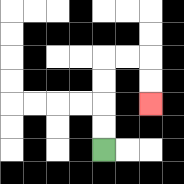{'start': '[4, 6]', 'end': '[6, 4]', 'path_directions': 'U,U,U,U,R,R,D,D', 'path_coordinates': '[[4, 6], [4, 5], [4, 4], [4, 3], [4, 2], [5, 2], [6, 2], [6, 3], [6, 4]]'}